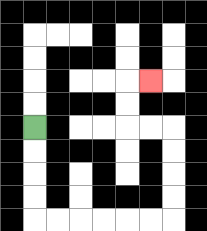{'start': '[1, 5]', 'end': '[6, 3]', 'path_directions': 'D,D,D,D,R,R,R,R,R,R,U,U,U,U,L,L,U,U,R', 'path_coordinates': '[[1, 5], [1, 6], [1, 7], [1, 8], [1, 9], [2, 9], [3, 9], [4, 9], [5, 9], [6, 9], [7, 9], [7, 8], [7, 7], [7, 6], [7, 5], [6, 5], [5, 5], [5, 4], [5, 3], [6, 3]]'}